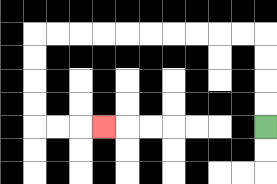{'start': '[11, 5]', 'end': '[4, 5]', 'path_directions': 'U,U,U,U,L,L,L,L,L,L,L,L,L,L,D,D,D,D,R,R,R', 'path_coordinates': '[[11, 5], [11, 4], [11, 3], [11, 2], [11, 1], [10, 1], [9, 1], [8, 1], [7, 1], [6, 1], [5, 1], [4, 1], [3, 1], [2, 1], [1, 1], [1, 2], [1, 3], [1, 4], [1, 5], [2, 5], [3, 5], [4, 5]]'}